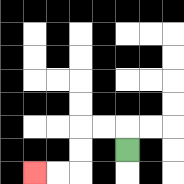{'start': '[5, 6]', 'end': '[1, 7]', 'path_directions': 'U,L,L,D,D,L,L', 'path_coordinates': '[[5, 6], [5, 5], [4, 5], [3, 5], [3, 6], [3, 7], [2, 7], [1, 7]]'}